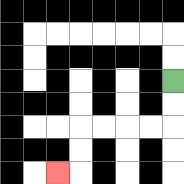{'start': '[7, 3]', 'end': '[2, 7]', 'path_directions': 'D,D,L,L,L,L,D,D,L', 'path_coordinates': '[[7, 3], [7, 4], [7, 5], [6, 5], [5, 5], [4, 5], [3, 5], [3, 6], [3, 7], [2, 7]]'}